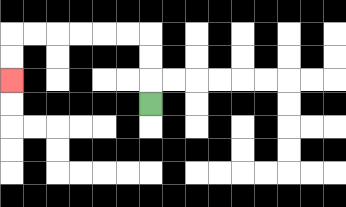{'start': '[6, 4]', 'end': '[0, 3]', 'path_directions': 'U,U,U,L,L,L,L,L,L,D,D', 'path_coordinates': '[[6, 4], [6, 3], [6, 2], [6, 1], [5, 1], [4, 1], [3, 1], [2, 1], [1, 1], [0, 1], [0, 2], [0, 3]]'}